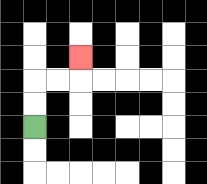{'start': '[1, 5]', 'end': '[3, 2]', 'path_directions': 'U,U,R,R,U', 'path_coordinates': '[[1, 5], [1, 4], [1, 3], [2, 3], [3, 3], [3, 2]]'}